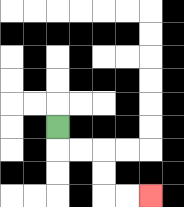{'start': '[2, 5]', 'end': '[6, 8]', 'path_directions': 'D,R,R,D,D,R,R', 'path_coordinates': '[[2, 5], [2, 6], [3, 6], [4, 6], [4, 7], [4, 8], [5, 8], [6, 8]]'}